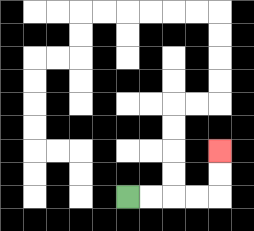{'start': '[5, 8]', 'end': '[9, 6]', 'path_directions': 'R,R,R,R,U,U', 'path_coordinates': '[[5, 8], [6, 8], [7, 8], [8, 8], [9, 8], [9, 7], [9, 6]]'}